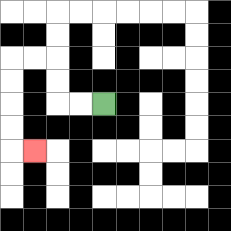{'start': '[4, 4]', 'end': '[1, 6]', 'path_directions': 'L,L,U,U,L,L,D,D,D,D,R', 'path_coordinates': '[[4, 4], [3, 4], [2, 4], [2, 3], [2, 2], [1, 2], [0, 2], [0, 3], [0, 4], [0, 5], [0, 6], [1, 6]]'}